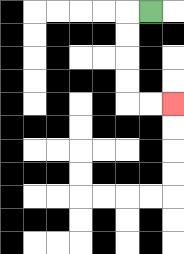{'start': '[6, 0]', 'end': '[7, 4]', 'path_directions': 'L,D,D,D,D,R,R', 'path_coordinates': '[[6, 0], [5, 0], [5, 1], [5, 2], [5, 3], [5, 4], [6, 4], [7, 4]]'}